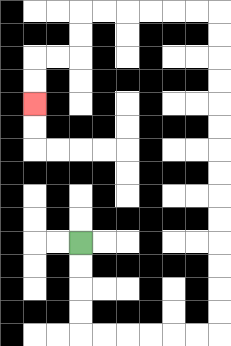{'start': '[3, 10]', 'end': '[1, 4]', 'path_directions': 'D,D,D,D,R,R,R,R,R,R,U,U,U,U,U,U,U,U,U,U,U,U,U,U,L,L,L,L,L,L,D,D,L,L,D,D', 'path_coordinates': '[[3, 10], [3, 11], [3, 12], [3, 13], [3, 14], [4, 14], [5, 14], [6, 14], [7, 14], [8, 14], [9, 14], [9, 13], [9, 12], [9, 11], [9, 10], [9, 9], [9, 8], [9, 7], [9, 6], [9, 5], [9, 4], [9, 3], [9, 2], [9, 1], [9, 0], [8, 0], [7, 0], [6, 0], [5, 0], [4, 0], [3, 0], [3, 1], [3, 2], [2, 2], [1, 2], [1, 3], [1, 4]]'}